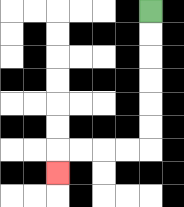{'start': '[6, 0]', 'end': '[2, 7]', 'path_directions': 'D,D,D,D,D,D,L,L,L,L,D', 'path_coordinates': '[[6, 0], [6, 1], [6, 2], [6, 3], [6, 4], [6, 5], [6, 6], [5, 6], [4, 6], [3, 6], [2, 6], [2, 7]]'}